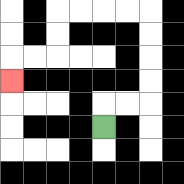{'start': '[4, 5]', 'end': '[0, 3]', 'path_directions': 'U,R,R,U,U,U,U,L,L,L,L,D,D,L,L,D', 'path_coordinates': '[[4, 5], [4, 4], [5, 4], [6, 4], [6, 3], [6, 2], [6, 1], [6, 0], [5, 0], [4, 0], [3, 0], [2, 0], [2, 1], [2, 2], [1, 2], [0, 2], [0, 3]]'}